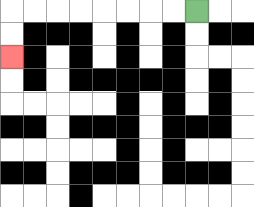{'start': '[8, 0]', 'end': '[0, 2]', 'path_directions': 'L,L,L,L,L,L,L,L,D,D', 'path_coordinates': '[[8, 0], [7, 0], [6, 0], [5, 0], [4, 0], [3, 0], [2, 0], [1, 0], [0, 0], [0, 1], [0, 2]]'}